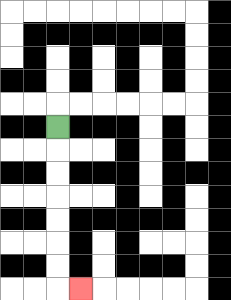{'start': '[2, 5]', 'end': '[3, 12]', 'path_directions': 'D,D,D,D,D,D,D,R', 'path_coordinates': '[[2, 5], [2, 6], [2, 7], [2, 8], [2, 9], [2, 10], [2, 11], [2, 12], [3, 12]]'}